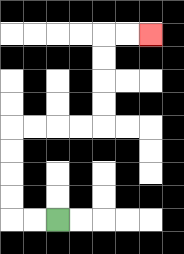{'start': '[2, 9]', 'end': '[6, 1]', 'path_directions': 'L,L,U,U,U,U,R,R,R,R,U,U,U,U,R,R', 'path_coordinates': '[[2, 9], [1, 9], [0, 9], [0, 8], [0, 7], [0, 6], [0, 5], [1, 5], [2, 5], [3, 5], [4, 5], [4, 4], [4, 3], [4, 2], [4, 1], [5, 1], [6, 1]]'}